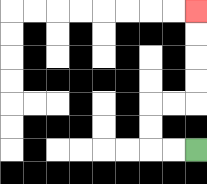{'start': '[8, 6]', 'end': '[8, 0]', 'path_directions': 'L,L,U,U,R,R,U,U,U,U', 'path_coordinates': '[[8, 6], [7, 6], [6, 6], [6, 5], [6, 4], [7, 4], [8, 4], [8, 3], [8, 2], [8, 1], [8, 0]]'}